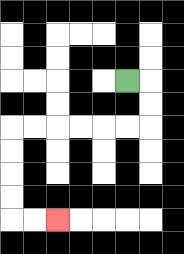{'start': '[5, 3]', 'end': '[2, 9]', 'path_directions': 'R,D,D,L,L,L,L,L,L,D,D,D,D,R,R', 'path_coordinates': '[[5, 3], [6, 3], [6, 4], [6, 5], [5, 5], [4, 5], [3, 5], [2, 5], [1, 5], [0, 5], [0, 6], [0, 7], [0, 8], [0, 9], [1, 9], [2, 9]]'}